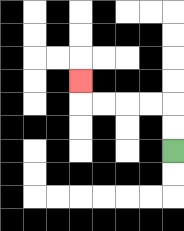{'start': '[7, 6]', 'end': '[3, 3]', 'path_directions': 'U,U,L,L,L,L,U', 'path_coordinates': '[[7, 6], [7, 5], [7, 4], [6, 4], [5, 4], [4, 4], [3, 4], [3, 3]]'}